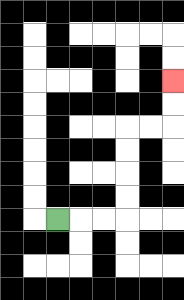{'start': '[2, 9]', 'end': '[7, 3]', 'path_directions': 'R,R,R,U,U,U,U,R,R,U,U', 'path_coordinates': '[[2, 9], [3, 9], [4, 9], [5, 9], [5, 8], [5, 7], [5, 6], [5, 5], [6, 5], [7, 5], [7, 4], [7, 3]]'}